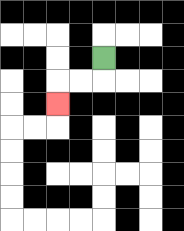{'start': '[4, 2]', 'end': '[2, 4]', 'path_directions': 'D,L,L,D', 'path_coordinates': '[[4, 2], [4, 3], [3, 3], [2, 3], [2, 4]]'}